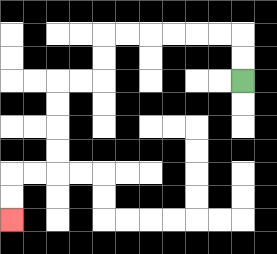{'start': '[10, 3]', 'end': '[0, 9]', 'path_directions': 'U,U,L,L,L,L,L,L,D,D,L,L,D,D,D,D,L,L,D,D', 'path_coordinates': '[[10, 3], [10, 2], [10, 1], [9, 1], [8, 1], [7, 1], [6, 1], [5, 1], [4, 1], [4, 2], [4, 3], [3, 3], [2, 3], [2, 4], [2, 5], [2, 6], [2, 7], [1, 7], [0, 7], [0, 8], [0, 9]]'}